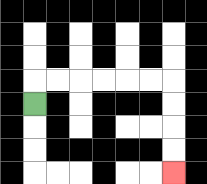{'start': '[1, 4]', 'end': '[7, 7]', 'path_directions': 'U,R,R,R,R,R,R,D,D,D,D', 'path_coordinates': '[[1, 4], [1, 3], [2, 3], [3, 3], [4, 3], [5, 3], [6, 3], [7, 3], [7, 4], [7, 5], [7, 6], [7, 7]]'}